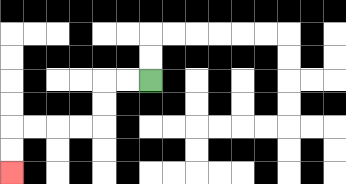{'start': '[6, 3]', 'end': '[0, 7]', 'path_directions': 'L,L,D,D,L,L,L,L,D,D', 'path_coordinates': '[[6, 3], [5, 3], [4, 3], [4, 4], [4, 5], [3, 5], [2, 5], [1, 5], [0, 5], [0, 6], [0, 7]]'}